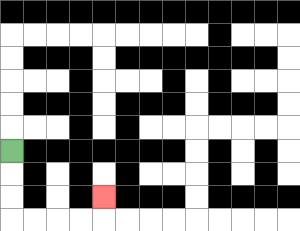{'start': '[0, 6]', 'end': '[4, 8]', 'path_directions': 'D,D,D,R,R,R,R,U', 'path_coordinates': '[[0, 6], [0, 7], [0, 8], [0, 9], [1, 9], [2, 9], [3, 9], [4, 9], [4, 8]]'}